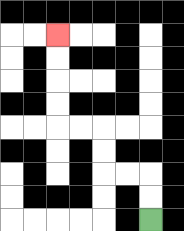{'start': '[6, 9]', 'end': '[2, 1]', 'path_directions': 'U,U,L,L,U,U,L,L,U,U,U,U', 'path_coordinates': '[[6, 9], [6, 8], [6, 7], [5, 7], [4, 7], [4, 6], [4, 5], [3, 5], [2, 5], [2, 4], [2, 3], [2, 2], [2, 1]]'}